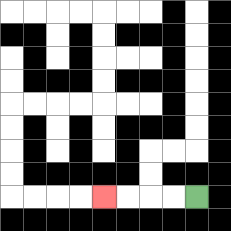{'start': '[8, 8]', 'end': '[4, 8]', 'path_directions': 'L,L,L,L', 'path_coordinates': '[[8, 8], [7, 8], [6, 8], [5, 8], [4, 8]]'}